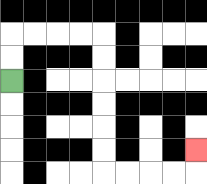{'start': '[0, 3]', 'end': '[8, 6]', 'path_directions': 'U,U,R,R,R,R,D,D,D,D,D,D,R,R,R,R,U', 'path_coordinates': '[[0, 3], [0, 2], [0, 1], [1, 1], [2, 1], [3, 1], [4, 1], [4, 2], [4, 3], [4, 4], [4, 5], [4, 6], [4, 7], [5, 7], [6, 7], [7, 7], [8, 7], [8, 6]]'}